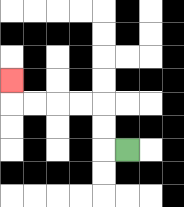{'start': '[5, 6]', 'end': '[0, 3]', 'path_directions': 'L,U,U,L,L,L,L,U', 'path_coordinates': '[[5, 6], [4, 6], [4, 5], [4, 4], [3, 4], [2, 4], [1, 4], [0, 4], [0, 3]]'}